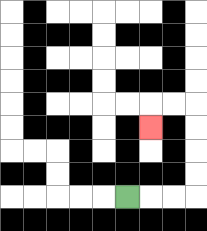{'start': '[5, 8]', 'end': '[6, 5]', 'path_directions': 'R,R,R,U,U,U,U,L,L,D', 'path_coordinates': '[[5, 8], [6, 8], [7, 8], [8, 8], [8, 7], [8, 6], [8, 5], [8, 4], [7, 4], [6, 4], [6, 5]]'}